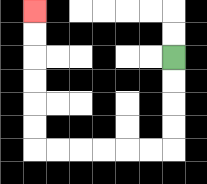{'start': '[7, 2]', 'end': '[1, 0]', 'path_directions': 'D,D,D,D,L,L,L,L,L,L,U,U,U,U,U,U', 'path_coordinates': '[[7, 2], [7, 3], [7, 4], [7, 5], [7, 6], [6, 6], [5, 6], [4, 6], [3, 6], [2, 6], [1, 6], [1, 5], [1, 4], [1, 3], [1, 2], [1, 1], [1, 0]]'}